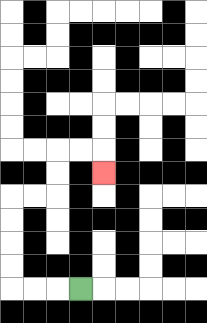{'start': '[3, 12]', 'end': '[4, 7]', 'path_directions': 'L,L,L,U,U,U,U,R,R,U,U,R,R,D', 'path_coordinates': '[[3, 12], [2, 12], [1, 12], [0, 12], [0, 11], [0, 10], [0, 9], [0, 8], [1, 8], [2, 8], [2, 7], [2, 6], [3, 6], [4, 6], [4, 7]]'}